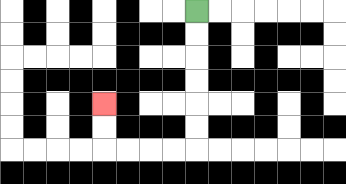{'start': '[8, 0]', 'end': '[4, 4]', 'path_directions': 'D,D,D,D,D,D,L,L,L,L,U,U', 'path_coordinates': '[[8, 0], [8, 1], [8, 2], [8, 3], [8, 4], [8, 5], [8, 6], [7, 6], [6, 6], [5, 6], [4, 6], [4, 5], [4, 4]]'}